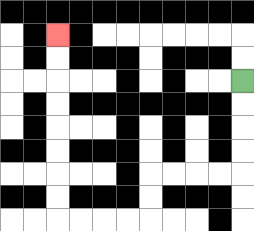{'start': '[10, 3]', 'end': '[2, 1]', 'path_directions': 'D,D,D,D,L,L,L,L,D,D,L,L,L,L,U,U,U,U,U,U,U,U', 'path_coordinates': '[[10, 3], [10, 4], [10, 5], [10, 6], [10, 7], [9, 7], [8, 7], [7, 7], [6, 7], [6, 8], [6, 9], [5, 9], [4, 9], [3, 9], [2, 9], [2, 8], [2, 7], [2, 6], [2, 5], [2, 4], [2, 3], [2, 2], [2, 1]]'}